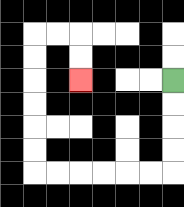{'start': '[7, 3]', 'end': '[3, 3]', 'path_directions': 'D,D,D,D,L,L,L,L,L,L,U,U,U,U,U,U,R,R,D,D', 'path_coordinates': '[[7, 3], [7, 4], [7, 5], [7, 6], [7, 7], [6, 7], [5, 7], [4, 7], [3, 7], [2, 7], [1, 7], [1, 6], [1, 5], [1, 4], [1, 3], [1, 2], [1, 1], [2, 1], [3, 1], [3, 2], [3, 3]]'}